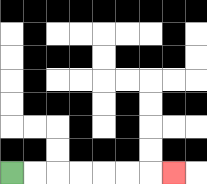{'start': '[0, 7]', 'end': '[7, 7]', 'path_directions': 'R,R,R,R,R,R,R', 'path_coordinates': '[[0, 7], [1, 7], [2, 7], [3, 7], [4, 7], [5, 7], [6, 7], [7, 7]]'}